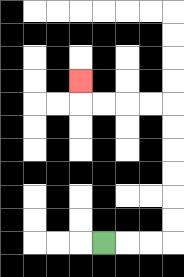{'start': '[4, 10]', 'end': '[3, 3]', 'path_directions': 'R,R,R,U,U,U,U,U,U,L,L,L,L,U', 'path_coordinates': '[[4, 10], [5, 10], [6, 10], [7, 10], [7, 9], [7, 8], [7, 7], [7, 6], [7, 5], [7, 4], [6, 4], [5, 4], [4, 4], [3, 4], [3, 3]]'}